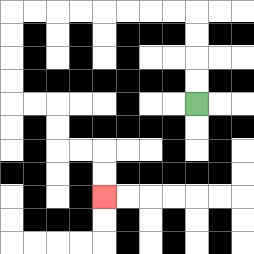{'start': '[8, 4]', 'end': '[4, 8]', 'path_directions': 'U,U,U,U,L,L,L,L,L,L,L,L,D,D,D,D,R,R,D,D,R,R,D,D', 'path_coordinates': '[[8, 4], [8, 3], [8, 2], [8, 1], [8, 0], [7, 0], [6, 0], [5, 0], [4, 0], [3, 0], [2, 0], [1, 0], [0, 0], [0, 1], [0, 2], [0, 3], [0, 4], [1, 4], [2, 4], [2, 5], [2, 6], [3, 6], [4, 6], [4, 7], [4, 8]]'}